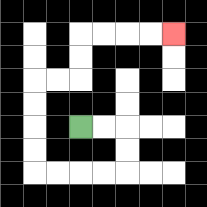{'start': '[3, 5]', 'end': '[7, 1]', 'path_directions': 'R,R,D,D,L,L,L,L,U,U,U,U,R,R,U,U,R,R,R,R', 'path_coordinates': '[[3, 5], [4, 5], [5, 5], [5, 6], [5, 7], [4, 7], [3, 7], [2, 7], [1, 7], [1, 6], [1, 5], [1, 4], [1, 3], [2, 3], [3, 3], [3, 2], [3, 1], [4, 1], [5, 1], [6, 1], [7, 1]]'}